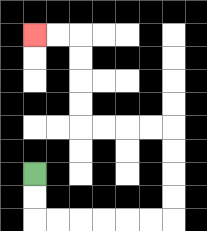{'start': '[1, 7]', 'end': '[1, 1]', 'path_directions': 'D,D,R,R,R,R,R,R,U,U,U,U,L,L,L,L,U,U,U,U,L,L', 'path_coordinates': '[[1, 7], [1, 8], [1, 9], [2, 9], [3, 9], [4, 9], [5, 9], [6, 9], [7, 9], [7, 8], [7, 7], [7, 6], [7, 5], [6, 5], [5, 5], [4, 5], [3, 5], [3, 4], [3, 3], [3, 2], [3, 1], [2, 1], [1, 1]]'}